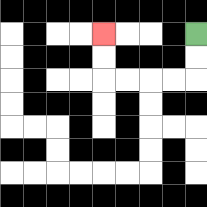{'start': '[8, 1]', 'end': '[4, 1]', 'path_directions': 'D,D,L,L,L,L,U,U', 'path_coordinates': '[[8, 1], [8, 2], [8, 3], [7, 3], [6, 3], [5, 3], [4, 3], [4, 2], [4, 1]]'}